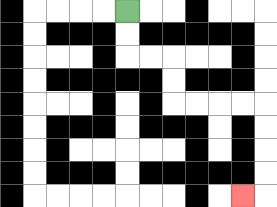{'start': '[5, 0]', 'end': '[10, 8]', 'path_directions': 'D,D,R,R,D,D,R,R,R,R,D,D,D,D,L', 'path_coordinates': '[[5, 0], [5, 1], [5, 2], [6, 2], [7, 2], [7, 3], [7, 4], [8, 4], [9, 4], [10, 4], [11, 4], [11, 5], [11, 6], [11, 7], [11, 8], [10, 8]]'}